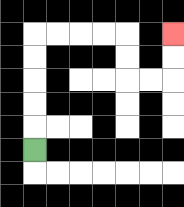{'start': '[1, 6]', 'end': '[7, 1]', 'path_directions': 'U,U,U,U,U,R,R,R,R,D,D,R,R,U,U', 'path_coordinates': '[[1, 6], [1, 5], [1, 4], [1, 3], [1, 2], [1, 1], [2, 1], [3, 1], [4, 1], [5, 1], [5, 2], [5, 3], [6, 3], [7, 3], [7, 2], [7, 1]]'}